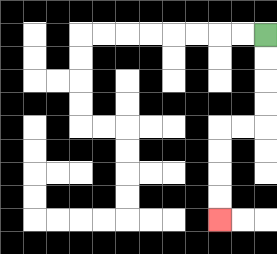{'start': '[11, 1]', 'end': '[9, 9]', 'path_directions': 'D,D,D,D,L,L,D,D,D,D', 'path_coordinates': '[[11, 1], [11, 2], [11, 3], [11, 4], [11, 5], [10, 5], [9, 5], [9, 6], [9, 7], [9, 8], [9, 9]]'}